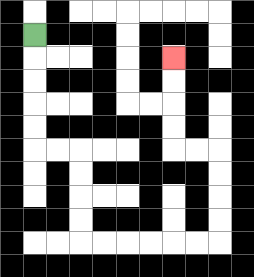{'start': '[1, 1]', 'end': '[7, 2]', 'path_directions': 'D,D,D,D,D,R,R,D,D,D,D,R,R,R,R,R,R,U,U,U,U,L,L,U,U,U,U', 'path_coordinates': '[[1, 1], [1, 2], [1, 3], [1, 4], [1, 5], [1, 6], [2, 6], [3, 6], [3, 7], [3, 8], [3, 9], [3, 10], [4, 10], [5, 10], [6, 10], [7, 10], [8, 10], [9, 10], [9, 9], [9, 8], [9, 7], [9, 6], [8, 6], [7, 6], [7, 5], [7, 4], [7, 3], [7, 2]]'}